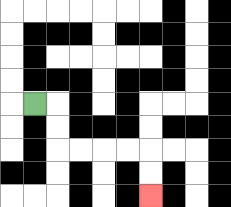{'start': '[1, 4]', 'end': '[6, 8]', 'path_directions': 'R,D,D,R,R,R,R,D,D', 'path_coordinates': '[[1, 4], [2, 4], [2, 5], [2, 6], [3, 6], [4, 6], [5, 6], [6, 6], [6, 7], [6, 8]]'}